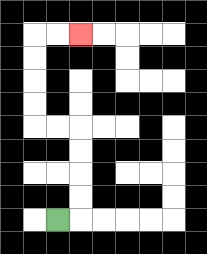{'start': '[2, 9]', 'end': '[3, 1]', 'path_directions': 'R,U,U,U,U,L,L,U,U,U,U,R,R', 'path_coordinates': '[[2, 9], [3, 9], [3, 8], [3, 7], [3, 6], [3, 5], [2, 5], [1, 5], [1, 4], [1, 3], [1, 2], [1, 1], [2, 1], [3, 1]]'}